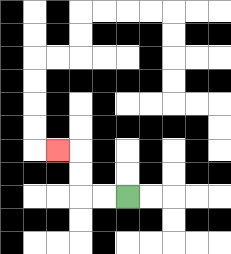{'start': '[5, 8]', 'end': '[2, 6]', 'path_directions': 'L,L,U,U,L', 'path_coordinates': '[[5, 8], [4, 8], [3, 8], [3, 7], [3, 6], [2, 6]]'}